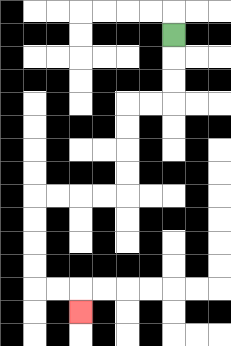{'start': '[7, 1]', 'end': '[3, 13]', 'path_directions': 'D,D,D,L,L,D,D,D,D,L,L,L,L,D,D,D,D,R,R,D', 'path_coordinates': '[[7, 1], [7, 2], [7, 3], [7, 4], [6, 4], [5, 4], [5, 5], [5, 6], [5, 7], [5, 8], [4, 8], [3, 8], [2, 8], [1, 8], [1, 9], [1, 10], [1, 11], [1, 12], [2, 12], [3, 12], [3, 13]]'}